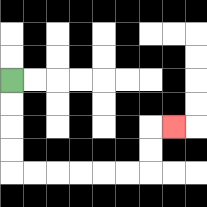{'start': '[0, 3]', 'end': '[7, 5]', 'path_directions': 'D,D,D,D,R,R,R,R,R,R,U,U,R', 'path_coordinates': '[[0, 3], [0, 4], [0, 5], [0, 6], [0, 7], [1, 7], [2, 7], [3, 7], [4, 7], [5, 7], [6, 7], [6, 6], [6, 5], [7, 5]]'}